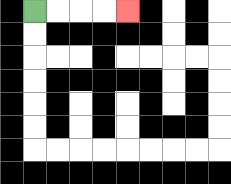{'start': '[1, 0]', 'end': '[5, 0]', 'path_directions': 'R,R,R,R', 'path_coordinates': '[[1, 0], [2, 0], [3, 0], [4, 0], [5, 0]]'}